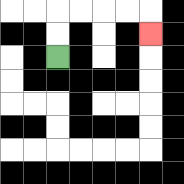{'start': '[2, 2]', 'end': '[6, 1]', 'path_directions': 'U,U,R,R,R,R,D', 'path_coordinates': '[[2, 2], [2, 1], [2, 0], [3, 0], [4, 0], [5, 0], [6, 0], [6, 1]]'}